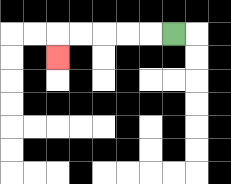{'start': '[7, 1]', 'end': '[2, 2]', 'path_directions': 'L,L,L,L,L,D', 'path_coordinates': '[[7, 1], [6, 1], [5, 1], [4, 1], [3, 1], [2, 1], [2, 2]]'}